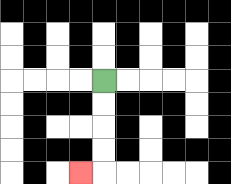{'start': '[4, 3]', 'end': '[3, 7]', 'path_directions': 'D,D,D,D,L', 'path_coordinates': '[[4, 3], [4, 4], [4, 5], [4, 6], [4, 7], [3, 7]]'}